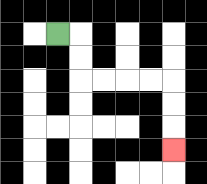{'start': '[2, 1]', 'end': '[7, 6]', 'path_directions': 'R,D,D,R,R,R,R,D,D,D', 'path_coordinates': '[[2, 1], [3, 1], [3, 2], [3, 3], [4, 3], [5, 3], [6, 3], [7, 3], [7, 4], [7, 5], [7, 6]]'}